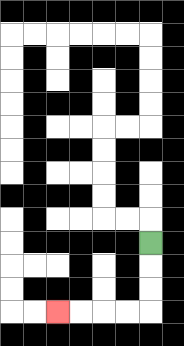{'start': '[6, 10]', 'end': '[2, 13]', 'path_directions': 'D,D,D,L,L,L,L', 'path_coordinates': '[[6, 10], [6, 11], [6, 12], [6, 13], [5, 13], [4, 13], [3, 13], [2, 13]]'}